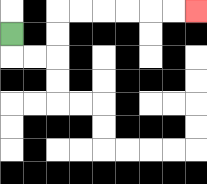{'start': '[0, 1]', 'end': '[8, 0]', 'path_directions': 'D,R,R,U,U,R,R,R,R,R,R', 'path_coordinates': '[[0, 1], [0, 2], [1, 2], [2, 2], [2, 1], [2, 0], [3, 0], [4, 0], [5, 0], [6, 0], [7, 0], [8, 0]]'}